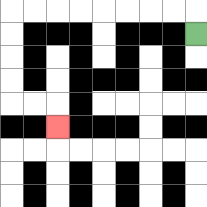{'start': '[8, 1]', 'end': '[2, 5]', 'path_directions': 'U,L,L,L,L,L,L,L,L,D,D,D,D,R,R,D', 'path_coordinates': '[[8, 1], [8, 0], [7, 0], [6, 0], [5, 0], [4, 0], [3, 0], [2, 0], [1, 0], [0, 0], [0, 1], [0, 2], [0, 3], [0, 4], [1, 4], [2, 4], [2, 5]]'}